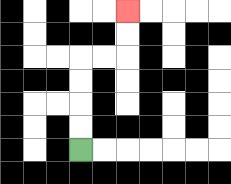{'start': '[3, 6]', 'end': '[5, 0]', 'path_directions': 'U,U,U,U,R,R,U,U', 'path_coordinates': '[[3, 6], [3, 5], [3, 4], [3, 3], [3, 2], [4, 2], [5, 2], [5, 1], [5, 0]]'}